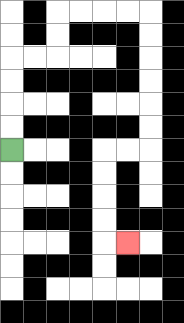{'start': '[0, 6]', 'end': '[5, 10]', 'path_directions': 'U,U,U,U,R,R,U,U,R,R,R,R,D,D,D,D,D,D,L,L,D,D,D,D,R', 'path_coordinates': '[[0, 6], [0, 5], [0, 4], [0, 3], [0, 2], [1, 2], [2, 2], [2, 1], [2, 0], [3, 0], [4, 0], [5, 0], [6, 0], [6, 1], [6, 2], [6, 3], [6, 4], [6, 5], [6, 6], [5, 6], [4, 6], [4, 7], [4, 8], [4, 9], [4, 10], [5, 10]]'}